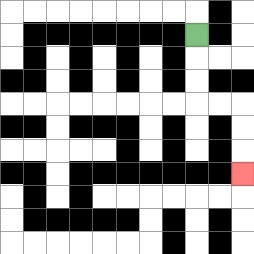{'start': '[8, 1]', 'end': '[10, 7]', 'path_directions': 'D,D,D,R,R,D,D,D', 'path_coordinates': '[[8, 1], [8, 2], [8, 3], [8, 4], [9, 4], [10, 4], [10, 5], [10, 6], [10, 7]]'}